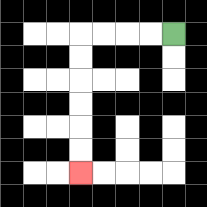{'start': '[7, 1]', 'end': '[3, 7]', 'path_directions': 'L,L,L,L,D,D,D,D,D,D', 'path_coordinates': '[[7, 1], [6, 1], [5, 1], [4, 1], [3, 1], [3, 2], [3, 3], [3, 4], [3, 5], [3, 6], [3, 7]]'}